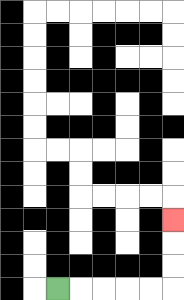{'start': '[2, 12]', 'end': '[7, 9]', 'path_directions': 'R,R,R,R,R,U,U,U', 'path_coordinates': '[[2, 12], [3, 12], [4, 12], [5, 12], [6, 12], [7, 12], [7, 11], [7, 10], [7, 9]]'}